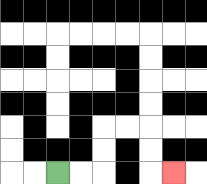{'start': '[2, 7]', 'end': '[7, 7]', 'path_directions': 'R,R,U,U,R,R,D,D,R', 'path_coordinates': '[[2, 7], [3, 7], [4, 7], [4, 6], [4, 5], [5, 5], [6, 5], [6, 6], [6, 7], [7, 7]]'}